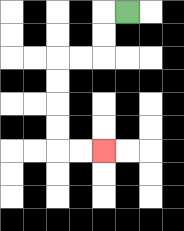{'start': '[5, 0]', 'end': '[4, 6]', 'path_directions': 'L,D,D,L,L,D,D,D,D,R,R', 'path_coordinates': '[[5, 0], [4, 0], [4, 1], [4, 2], [3, 2], [2, 2], [2, 3], [2, 4], [2, 5], [2, 6], [3, 6], [4, 6]]'}